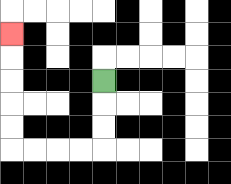{'start': '[4, 3]', 'end': '[0, 1]', 'path_directions': 'D,D,D,L,L,L,L,U,U,U,U,U', 'path_coordinates': '[[4, 3], [4, 4], [4, 5], [4, 6], [3, 6], [2, 6], [1, 6], [0, 6], [0, 5], [0, 4], [0, 3], [0, 2], [0, 1]]'}